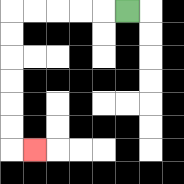{'start': '[5, 0]', 'end': '[1, 6]', 'path_directions': 'L,L,L,L,L,D,D,D,D,D,D,R', 'path_coordinates': '[[5, 0], [4, 0], [3, 0], [2, 0], [1, 0], [0, 0], [0, 1], [0, 2], [0, 3], [0, 4], [0, 5], [0, 6], [1, 6]]'}